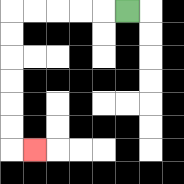{'start': '[5, 0]', 'end': '[1, 6]', 'path_directions': 'L,L,L,L,L,D,D,D,D,D,D,R', 'path_coordinates': '[[5, 0], [4, 0], [3, 0], [2, 0], [1, 0], [0, 0], [0, 1], [0, 2], [0, 3], [0, 4], [0, 5], [0, 6], [1, 6]]'}